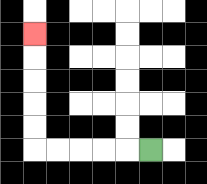{'start': '[6, 6]', 'end': '[1, 1]', 'path_directions': 'L,L,L,L,L,U,U,U,U,U', 'path_coordinates': '[[6, 6], [5, 6], [4, 6], [3, 6], [2, 6], [1, 6], [1, 5], [1, 4], [1, 3], [1, 2], [1, 1]]'}